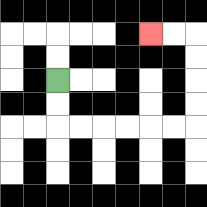{'start': '[2, 3]', 'end': '[6, 1]', 'path_directions': 'D,D,R,R,R,R,R,R,U,U,U,U,L,L', 'path_coordinates': '[[2, 3], [2, 4], [2, 5], [3, 5], [4, 5], [5, 5], [6, 5], [7, 5], [8, 5], [8, 4], [8, 3], [8, 2], [8, 1], [7, 1], [6, 1]]'}